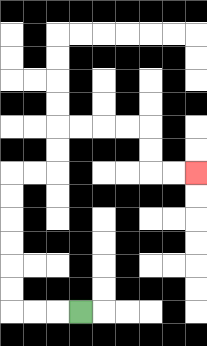{'start': '[3, 13]', 'end': '[8, 7]', 'path_directions': 'L,L,L,U,U,U,U,U,U,R,R,U,U,R,R,R,R,D,D,R,R', 'path_coordinates': '[[3, 13], [2, 13], [1, 13], [0, 13], [0, 12], [0, 11], [0, 10], [0, 9], [0, 8], [0, 7], [1, 7], [2, 7], [2, 6], [2, 5], [3, 5], [4, 5], [5, 5], [6, 5], [6, 6], [6, 7], [7, 7], [8, 7]]'}